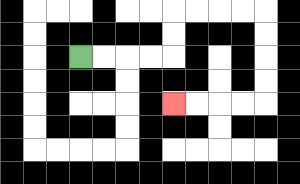{'start': '[3, 2]', 'end': '[7, 4]', 'path_directions': 'R,R,R,R,U,U,R,R,R,R,D,D,D,D,L,L,L,L', 'path_coordinates': '[[3, 2], [4, 2], [5, 2], [6, 2], [7, 2], [7, 1], [7, 0], [8, 0], [9, 0], [10, 0], [11, 0], [11, 1], [11, 2], [11, 3], [11, 4], [10, 4], [9, 4], [8, 4], [7, 4]]'}